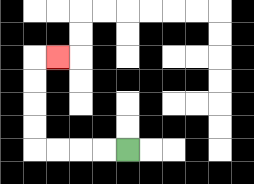{'start': '[5, 6]', 'end': '[2, 2]', 'path_directions': 'L,L,L,L,U,U,U,U,R', 'path_coordinates': '[[5, 6], [4, 6], [3, 6], [2, 6], [1, 6], [1, 5], [1, 4], [1, 3], [1, 2], [2, 2]]'}